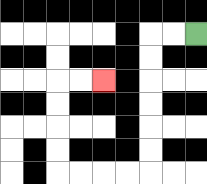{'start': '[8, 1]', 'end': '[4, 3]', 'path_directions': 'L,L,D,D,D,D,D,D,L,L,L,L,U,U,U,U,R,R', 'path_coordinates': '[[8, 1], [7, 1], [6, 1], [6, 2], [6, 3], [6, 4], [6, 5], [6, 6], [6, 7], [5, 7], [4, 7], [3, 7], [2, 7], [2, 6], [2, 5], [2, 4], [2, 3], [3, 3], [4, 3]]'}